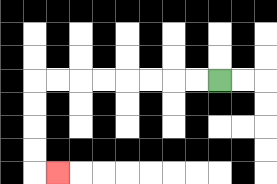{'start': '[9, 3]', 'end': '[2, 7]', 'path_directions': 'L,L,L,L,L,L,L,L,D,D,D,D,R', 'path_coordinates': '[[9, 3], [8, 3], [7, 3], [6, 3], [5, 3], [4, 3], [3, 3], [2, 3], [1, 3], [1, 4], [1, 5], [1, 6], [1, 7], [2, 7]]'}